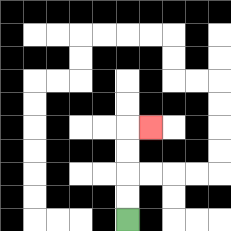{'start': '[5, 9]', 'end': '[6, 5]', 'path_directions': 'U,U,U,U,R', 'path_coordinates': '[[5, 9], [5, 8], [5, 7], [5, 6], [5, 5], [6, 5]]'}